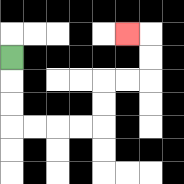{'start': '[0, 2]', 'end': '[5, 1]', 'path_directions': 'D,D,D,R,R,R,R,U,U,R,R,U,U,L', 'path_coordinates': '[[0, 2], [0, 3], [0, 4], [0, 5], [1, 5], [2, 5], [3, 5], [4, 5], [4, 4], [4, 3], [5, 3], [6, 3], [6, 2], [6, 1], [5, 1]]'}